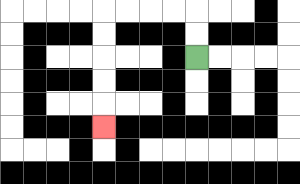{'start': '[8, 2]', 'end': '[4, 5]', 'path_directions': 'U,U,L,L,L,L,D,D,D,D,D', 'path_coordinates': '[[8, 2], [8, 1], [8, 0], [7, 0], [6, 0], [5, 0], [4, 0], [4, 1], [4, 2], [4, 3], [4, 4], [4, 5]]'}